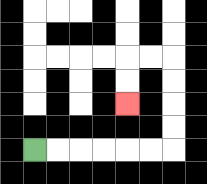{'start': '[1, 6]', 'end': '[5, 4]', 'path_directions': 'R,R,R,R,R,R,U,U,U,U,L,L,D,D', 'path_coordinates': '[[1, 6], [2, 6], [3, 6], [4, 6], [5, 6], [6, 6], [7, 6], [7, 5], [7, 4], [7, 3], [7, 2], [6, 2], [5, 2], [5, 3], [5, 4]]'}